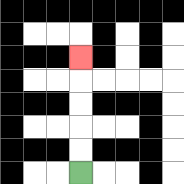{'start': '[3, 7]', 'end': '[3, 2]', 'path_directions': 'U,U,U,U,U', 'path_coordinates': '[[3, 7], [3, 6], [3, 5], [3, 4], [3, 3], [3, 2]]'}